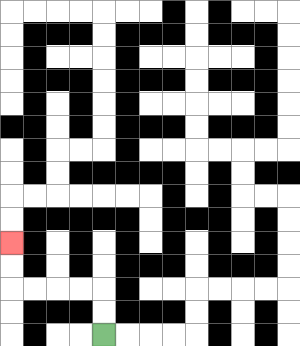{'start': '[4, 14]', 'end': '[0, 10]', 'path_directions': 'U,U,L,L,L,L,U,U', 'path_coordinates': '[[4, 14], [4, 13], [4, 12], [3, 12], [2, 12], [1, 12], [0, 12], [0, 11], [0, 10]]'}